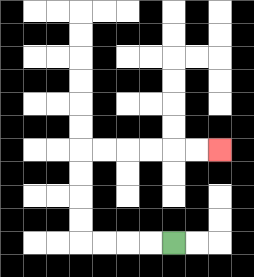{'start': '[7, 10]', 'end': '[9, 6]', 'path_directions': 'L,L,L,L,U,U,U,U,R,R,R,R,R,R', 'path_coordinates': '[[7, 10], [6, 10], [5, 10], [4, 10], [3, 10], [3, 9], [3, 8], [3, 7], [3, 6], [4, 6], [5, 6], [6, 6], [7, 6], [8, 6], [9, 6]]'}